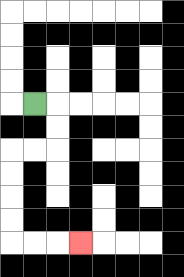{'start': '[1, 4]', 'end': '[3, 10]', 'path_directions': 'R,D,D,L,L,D,D,D,D,R,R,R', 'path_coordinates': '[[1, 4], [2, 4], [2, 5], [2, 6], [1, 6], [0, 6], [0, 7], [0, 8], [0, 9], [0, 10], [1, 10], [2, 10], [3, 10]]'}